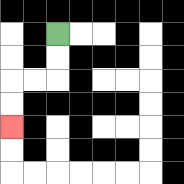{'start': '[2, 1]', 'end': '[0, 5]', 'path_directions': 'D,D,L,L,D,D', 'path_coordinates': '[[2, 1], [2, 2], [2, 3], [1, 3], [0, 3], [0, 4], [0, 5]]'}